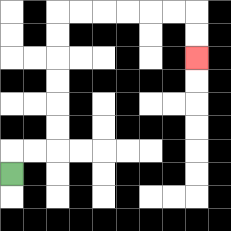{'start': '[0, 7]', 'end': '[8, 2]', 'path_directions': 'U,R,R,U,U,U,U,U,U,R,R,R,R,R,R,D,D', 'path_coordinates': '[[0, 7], [0, 6], [1, 6], [2, 6], [2, 5], [2, 4], [2, 3], [2, 2], [2, 1], [2, 0], [3, 0], [4, 0], [5, 0], [6, 0], [7, 0], [8, 0], [8, 1], [8, 2]]'}